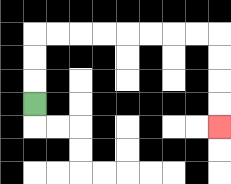{'start': '[1, 4]', 'end': '[9, 5]', 'path_directions': 'U,U,U,R,R,R,R,R,R,R,R,D,D,D,D', 'path_coordinates': '[[1, 4], [1, 3], [1, 2], [1, 1], [2, 1], [3, 1], [4, 1], [5, 1], [6, 1], [7, 1], [8, 1], [9, 1], [9, 2], [9, 3], [9, 4], [9, 5]]'}